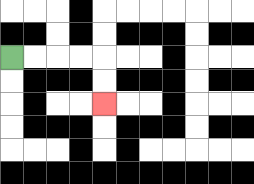{'start': '[0, 2]', 'end': '[4, 4]', 'path_directions': 'R,R,R,R,D,D', 'path_coordinates': '[[0, 2], [1, 2], [2, 2], [3, 2], [4, 2], [4, 3], [4, 4]]'}